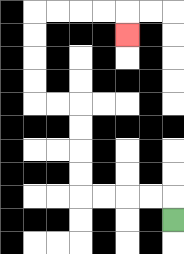{'start': '[7, 9]', 'end': '[5, 1]', 'path_directions': 'U,L,L,L,L,U,U,U,U,L,L,U,U,U,U,R,R,R,R,D', 'path_coordinates': '[[7, 9], [7, 8], [6, 8], [5, 8], [4, 8], [3, 8], [3, 7], [3, 6], [3, 5], [3, 4], [2, 4], [1, 4], [1, 3], [1, 2], [1, 1], [1, 0], [2, 0], [3, 0], [4, 0], [5, 0], [5, 1]]'}